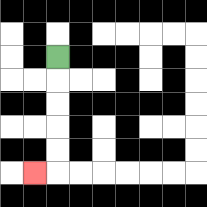{'start': '[2, 2]', 'end': '[1, 7]', 'path_directions': 'D,D,D,D,D,L', 'path_coordinates': '[[2, 2], [2, 3], [2, 4], [2, 5], [2, 6], [2, 7], [1, 7]]'}